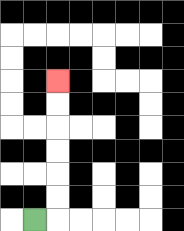{'start': '[1, 9]', 'end': '[2, 3]', 'path_directions': 'R,U,U,U,U,U,U', 'path_coordinates': '[[1, 9], [2, 9], [2, 8], [2, 7], [2, 6], [2, 5], [2, 4], [2, 3]]'}